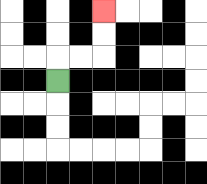{'start': '[2, 3]', 'end': '[4, 0]', 'path_directions': 'U,R,R,U,U', 'path_coordinates': '[[2, 3], [2, 2], [3, 2], [4, 2], [4, 1], [4, 0]]'}